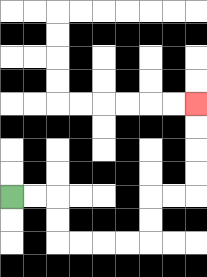{'start': '[0, 8]', 'end': '[8, 4]', 'path_directions': 'R,R,D,D,R,R,R,R,U,U,R,R,U,U,U,U', 'path_coordinates': '[[0, 8], [1, 8], [2, 8], [2, 9], [2, 10], [3, 10], [4, 10], [5, 10], [6, 10], [6, 9], [6, 8], [7, 8], [8, 8], [8, 7], [8, 6], [8, 5], [8, 4]]'}